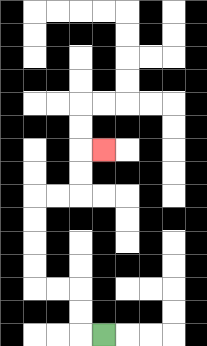{'start': '[4, 14]', 'end': '[4, 6]', 'path_directions': 'L,U,U,L,L,U,U,U,U,R,R,U,U,R', 'path_coordinates': '[[4, 14], [3, 14], [3, 13], [3, 12], [2, 12], [1, 12], [1, 11], [1, 10], [1, 9], [1, 8], [2, 8], [3, 8], [3, 7], [3, 6], [4, 6]]'}